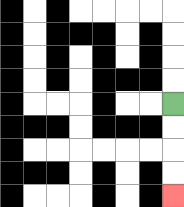{'start': '[7, 4]', 'end': '[7, 8]', 'path_directions': 'D,D,D,D', 'path_coordinates': '[[7, 4], [7, 5], [7, 6], [7, 7], [7, 8]]'}